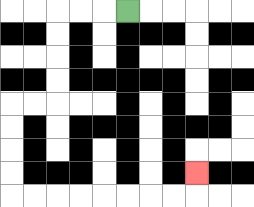{'start': '[5, 0]', 'end': '[8, 7]', 'path_directions': 'L,L,L,D,D,D,D,L,L,D,D,D,D,R,R,R,R,R,R,R,R,U', 'path_coordinates': '[[5, 0], [4, 0], [3, 0], [2, 0], [2, 1], [2, 2], [2, 3], [2, 4], [1, 4], [0, 4], [0, 5], [0, 6], [0, 7], [0, 8], [1, 8], [2, 8], [3, 8], [4, 8], [5, 8], [6, 8], [7, 8], [8, 8], [8, 7]]'}